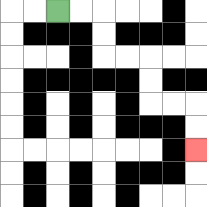{'start': '[2, 0]', 'end': '[8, 6]', 'path_directions': 'R,R,D,D,R,R,D,D,R,R,D,D', 'path_coordinates': '[[2, 0], [3, 0], [4, 0], [4, 1], [4, 2], [5, 2], [6, 2], [6, 3], [6, 4], [7, 4], [8, 4], [8, 5], [8, 6]]'}